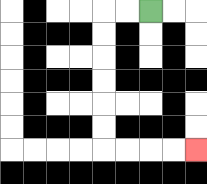{'start': '[6, 0]', 'end': '[8, 6]', 'path_directions': 'L,L,D,D,D,D,D,D,R,R,R,R', 'path_coordinates': '[[6, 0], [5, 0], [4, 0], [4, 1], [4, 2], [4, 3], [4, 4], [4, 5], [4, 6], [5, 6], [6, 6], [7, 6], [8, 6]]'}